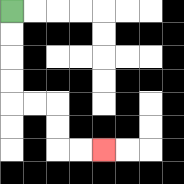{'start': '[0, 0]', 'end': '[4, 6]', 'path_directions': 'D,D,D,D,R,R,D,D,R,R', 'path_coordinates': '[[0, 0], [0, 1], [0, 2], [0, 3], [0, 4], [1, 4], [2, 4], [2, 5], [2, 6], [3, 6], [4, 6]]'}